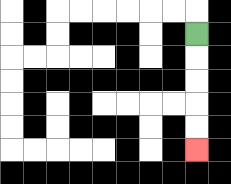{'start': '[8, 1]', 'end': '[8, 6]', 'path_directions': 'D,D,D,D,D', 'path_coordinates': '[[8, 1], [8, 2], [8, 3], [8, 4], [8, 5], [8, 6]]'}